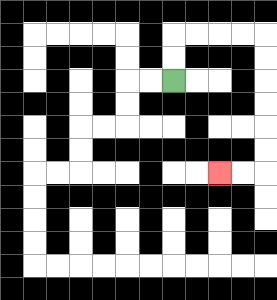{'start': '[7, 3]', 'end': '[9, 7]', 'path_directions': 'U,U,R,R,R,R,D,D,D,D,D,D,L,L', 'path_coordinates': '[[7, 3], [7, 2], [7, 1], [8, 1], [9, 1], [10, 1], [11, 1], [11, 2], [11, 3], [11, 4], [11, 5], [11, 6], [11, 7], [10, 7], [9, 7]]'}